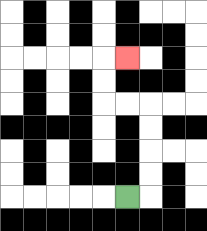{'start': '[5, 8]', 'end': '[5, 2]', 'path_directions': 'R,U,U,U,U,L,L,U,U,R', 'path_coordinates': '[[5, 8], [6, 8], [6, 7], [6, 6], [6, 5], [6, 4], [5, 4], [4, 4], [4, 3], [4, 2], [5, 2]]'}